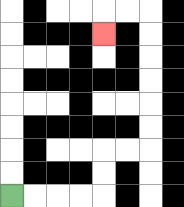{'start': '[0, 8]', 'end': '[4, 1]', 'path_directions': 'R,R,R,R,U,U,R,R,U,U,U,U,U,U,L,L,D', 'path_coordinates': '[[0, 8], [1, 8], [2, 8], [3, 8], [4, 8], [4, 7], [4, 6], [5, 6], [6, 6], [6, 5], [6, 4], [6, 3], [6, 2], [6, 1], [6, 0], [5, 0], [4, 0], [4, 1]]'}